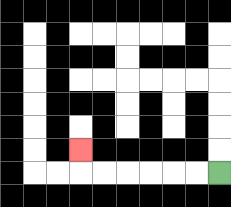{'start': '[9, 7]', 'end': '[3, 6]', 'path_directions': 'L,L,L,L,L,L,U', 'path_coordinates': '[[9, 7], [8, 7], [7, 7], [6, 7], [5, 7], [4, 7], [3, 7], [3, 6]]'}